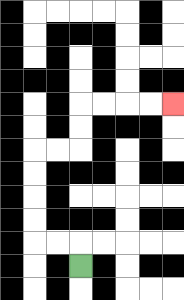{'start': '[3, 11]', 'end': '[7, 4]', 'path_directions': 'U,L,L,U,U,U,U,R,R,U,U,R,R,R,R', 'path_coordinates': '[[3, 11], [3, 10], [2, 10], [1, 10], [1, 9], [1, 8], [1, 7], [1, 6], [2, 6], [3, 6], [3, 5], [3, 4], [4, 4], [5, 4], [6, 4], [7, 4]]'}